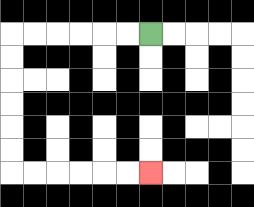{'start': '[6, 1]', 'end': '[6, 7]', 'path_directions': 'L,L,L,L,L,L,D,D,D,D,D,D,R,R,R,R,R,R', 'path_coordinates': '[[6, 1], [5, 1], [4, 1], [3, 1], [2, 1], [1, 1], [0, 1], [0, 2], [0, 3], [0, 4], [0, 5], [0, 6], [0, 7], [1, 7], [2, 7], [3, 7], [4, 7], [5, 7], [6, 7]]'}